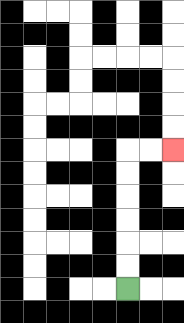{'start': '[5, 12]', 'end': '[7, 6]', 'path_directions': 'U,U,U,U,U,U,R,R', 'path_coordinates': '[[5, 12], [5, 11], [5, 10], [5, 9], [5, 8], [5, 7], [5, 6], [6, 6], [7, 6]]'}